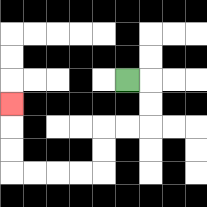{'start': '[5, 3]', 'end': '[0, 4]', 'path_directions': 'R,D,D,L,L,D,D,L,L,L,L,U,U,U', 'path_coordinates': '[[5, 3], [6, 3], [6, 4], [6, 5], [5, 5], [4, 5], [4, 6], [4, 7], [3, 7], [2, 7], [1, 7], [0, 7], [0, 6], [0, 5], [0, 4]]'}